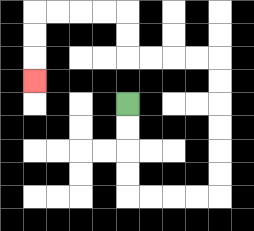{'start': '[5, 4]', 'end': '[1, 3]', 'path_directions': 'D,D,D,D,R,R,R,R,U,U,U,U,U,U,L,L,L,L,U,U,L,L,L,L,D,D,D', 'path_coordinates': '[[5, 4], [5, 5], [5, 6], [5, 7], [5, 8], [6, 8], [7, 8], [8, 8], [9, 8], [9, 7], [9, 6], [9, 5], [9, 4], [9, 3], [9, 2], [8, 2], [7, 2], [6, 2], [5, 2], [5, 1], [5, 0], [4, 0], [3, 0], [2, 0], [1, 0], [1, 1], [1, 2], [1, 3]]'}